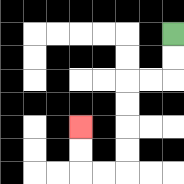{'start': '[7, 1]', 'end': '[3, 5]', 'path_directions': 'D,D,L,L,D,D,D,D,L,L,U,U', 'path_coordinates': '[[7, 1], [7, 2], [7, 3], [6, 3], [5, 3], [5, 4], [5, 5], [5, 6], [5, 7], [4, 7], [3, 7], [3, 6], [3, 5]]'}